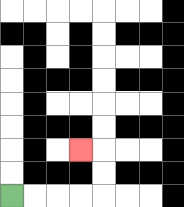{'start': '[0, 8]', 'end': '[3, 6]', 'path_directions': 'R,R,R,R,U,U,L', 'path_coordinates': '[[0, 8], [1, 8], [2, 8], [3, 8], [4, 8], [4, 7], [4, 6], [3, 6]]'}